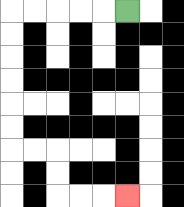{'start': '[5, 0]', 'end': '[5, 8]', 'path_directions': 'L,L,L,L,L,D,D,D,D,D,D,R,R,D,D,R,R,R', 'path_coordinates': '[[5, 0], [4, 0], [3, 0], [2, 0], [1, 0], [0, 0], [0, 1], [0, 2], [0, 3], [0, 4], [0, 5], [0, 6], [1, 6], [2, 6], [2, 7], [2, 8], [3, 8], [4, 8], [5, 8]]'}